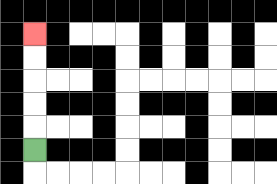{'start': '[1, 6]', 'end': '[1, 1]', 'path_directions': 'U,U,U,U,U', 'path_coordinates': '[[1, 6], [1, 5], [1, 4], [1, 3], [1, 2], [1, 1]]'}